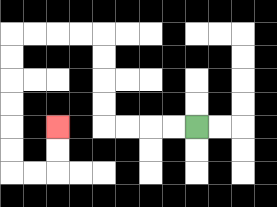{'start': '[8, 5]', 'end': '[2, 5]', 'path_directions': 'L,L,L,L,U,U,U,U,L,L,L,L,D,D,D,D,D,D,R,R,U,U', 'path_coordinates': '[[8, 5], [7, 5], [6, 5], [5, 5], [4, 5], [4, 4], [4, 3], [4, 2], [4, 1], [3, 1], [2, 1], [1, 1], [0, 1], [0, 2], [0, 3], [0, 4], [0, 5], [0, 6], [0, 7], [1, 7], [2, 7], [2, 6], [2, 5]]'}